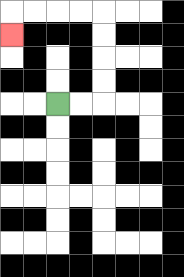{'start': '[2, 4]', 'end': '[0, 1]', 'path_directions': 'R,R,U,U,U,U,L,L,L,L,D', 'path_coordinates': '[[2, 4], [3, 4], [4, 4], [4, 3], [4, 2], [4, 1], [4, 0], [3, 0], [2, 0], [1, 0], [0, 0], [0, 1]]'}